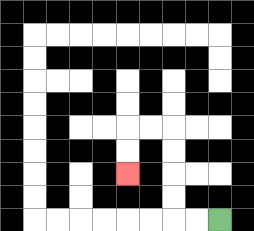{'start': '[9, 9]', 'end': '[5, 7]', 'path_directions': 'L,L,U,U,U,U,L,L,D,D', 'path_coordinates': '[[9, 9], [8, 9], [7, 9], [7, 8], [7, 7], [7, 6], [7, 5], [6, 5], [5, 5], [5, 6], [5, 7]]'}